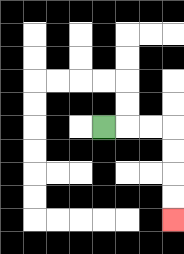{'start': '[4, 5]', 'end': '[7, 9]', 'path_directions': 'R,R,R,D,D,D,D', 'path_coordinates': '[[4, 5], [5, 5], [6, 5], [7, 5], [7, 6], [7, 7], [7, 8], [7, 9]]'}